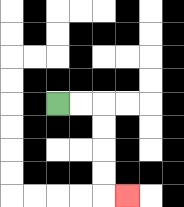{'start': '[2, 4]', 'end': '[5, 8]', 'path_directions': 'R,R,D,D,D,D,R', 'path_coordinates': '[[2, 4], [3, 4], [4, 4], [4, 5], [4, 6], [4, 7], [4, 8], [5, 8]]'}